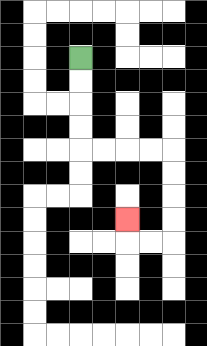{'start': '[3, 2]', 'end': '[5, 9]', 'path_directions': 'D,D,D,D,R,R,R,R,D,D,D,D,L,L,U', 'path_coordinates': '[[3, 2], [3, 3], [3, 4], [3, 5], [3, 6], [4, 6], [5, 6], [6, 6], [7, 6], [7, 7], [7, 8], [7, 9], [7, 10], [6, 10], [5, 10], [5, 9]]'}